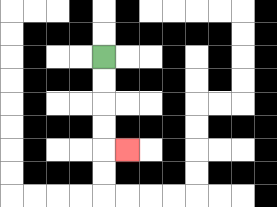{'start': '[4, 2]', 'end': '[5, 6]', 'path_directions': 'D,D,D,D,R', 'path_coordinates': '[[4, 2], [4, 3], [4, 4], [4, 5], [4, 6], [5, 6]]'}